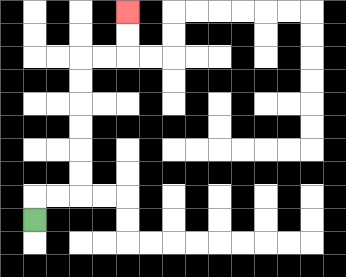{'start': '[1, 9]', 'end': '[5, 0]', 'path_directions': 'U,R,R,U,U,U,U,U,U,R,R,U,U', 'path_coordinates': '[[1, 9], [1, 8], [2, 8], [3, 8], [3, 7], [3, 6], [3, 5], [3, 4], [3, 3], [3, 2], [4, 2], [5, 2], [5, 1], [5, 0]]'}